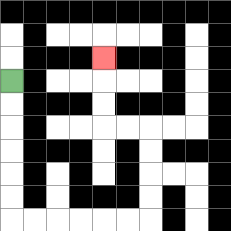{'start': '[0, 3]', 'end': '[4, 2]', 'path_directions': 'D,D,D,D,D,D,R,R,R,R,R,R,U,U,U,U,L,L,U,U,U', 'path_coordinates': '[[0, 3], [0, 4], [0, 5], [0, 6], [0, 7], [0, 8], [0, 9], [1, 9], [2, 9], [3, 9], [4, 9], [5, 9], [6, 9], [6, 8], [6, 7], [6, 6], [6, 5], [5, 5], [4, 5], [4, 4], [4, 3], [4, 2]]'}